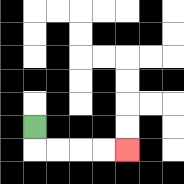{'start': '[1, 5]', 'end': '[5, 6]', 'path_directions': 'D,R,R,R,R', 'path_coordinates': '[[1, 5], [1, 6], [2, 6], [3, 6], [4, 6], [5, 6]]'}